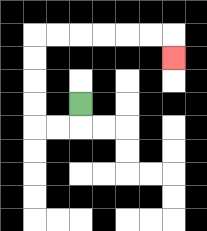{'start': '[3, 4]', 'end': '[7, 2]', 'path_directions': 'D,L,L,U,U,U,U,R,R,R,R,R,R,D', 'path_coordinates': '[[3, 4], [3, 5], [2, 5], [1, 5], [1, 4], [1, 3], [1, 2], [1, 1], [2, 1], [3, 1], [4, 1], [5, 1], [6, 1], [7, 1], [7, 2]]'}